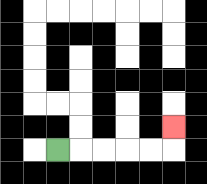{'start': '[2, 6]', 'end': '[7, 5]', 'path_directions': 'R,R,R,R,R,U', 'path_coordinates': '[[2, 6], [3, 6], [4, 6], [5, 6], [6, 6], [7, 6], [7, 5]]'}